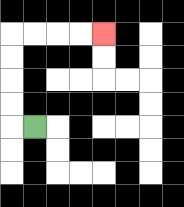{'start': '[1, 5]', 'end': '[4, 1]', 'path_directions': 'L,U,U,U,U,R,R,R,R', 'path_coordinates': '[[1, 5], [0, 5], [0, 4], [0, 3], [0, 2], [0, 1], [1, 1], [2, 1], [3, 1], [4, 1]]'}